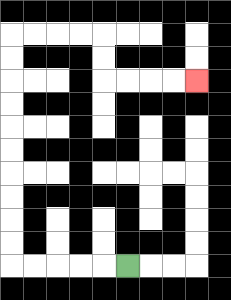{'start': '[5, 11]', 'end': '[8, 3]', 'path_directions': 'L,L,L,L,L,U,U,U,U,U,U,U,U,U,U,R,R,R,R,D,D,R,R,R,R', 'path_coordinates': '[[5, 11], [4, 11], [3, 11], [2, 11], [1, 11], [0, 11], [0, 10], [0, 9], [0, 8], [0, 7], [0, 6], [0, 5], [0, 4], [0, 3], [0, 2], [0, 1], [1, 1], [2, 1], [3, 1], [4, 1], [4, 2], [4, 3], [5, 3], [6, 3], [7, 3], [8, 3]]'}